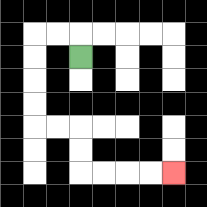{'start': '[3, 2]', 'end': '[7, 7]', 'path_directions': 'U,L,L,D,D,D,D,R,R,D,D,R,R,R,R', 'path_coordinates': '[[3, 2], [3, 1], [2, 1], [1, 1], [1, 2], [1, 3], [1, 4], [1, 5], [2, 5], [3, 5], [3, 6], [3, 7], [4, 7], [5, 7], [6, 7], [7, 7]]'}